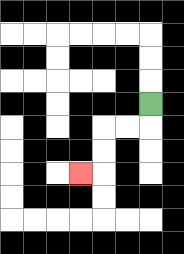{'start': '[6, 4]', 'end': '[3, 7]', 'path_directions': 'D,L,L,D,D,L', 'path_coordinates': '[[6, 4], [6, 5], [5, 5], [4, 5], [4, 6], [4, 7], [3, 7]]'}